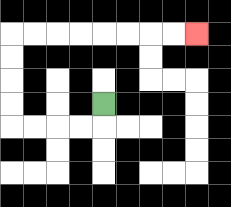{'start': '[4, 4]', 'end': '[8, 1]', 'path_directions': 'D,L,L,L,L,U,U,U,U,R,R,R,R,R,R,R,R', 'path_coordinates': '[[4, 4], [4, 5], [3, 5], [2, 5], [1, 5], [0, 5], [0, 4], [0, 3], [0, 2], [0, 1], [1, 1], [2, 1], [3, 1], [4, 1], [5, 1], [6, 1], [7, 1], [8, 1]]'}